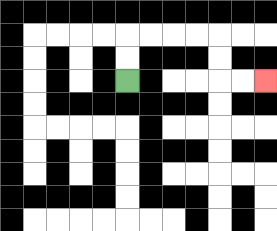{'start': '[5, 3]', 'end': '[11, 3]', 'path_directions': 'U,U,R,R,R,R,D,D,R,R', 'path_coordinates': '[[5, 3], [5, 2], [5, 1], [6, 1], [7, 1], [8, 1], [9, 1], [9, 2], [9, 3], [10, 3], [11, 3]]'}